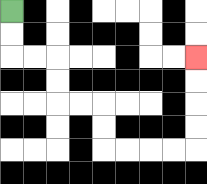{'start': '[0, 0]', 'end': '[8, 2]', 'path_directions': 'D,D,R,R,D,D,R,R,D,D,R,R,R,R,U,U,U,U', 'path_coordinates': '[[0, 0], [0, 1], [0, 2], [1, 2], [2, 2], [2, 3], [2, 4], [3, 4], [4, 4], [4, 5], [4, 6], [5, 6], [6, 6], [7, 6], [8, 6], [8, 5], [8, 4], [8, 3], [8, 2]]'}